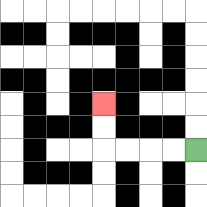{'start': '[8, 6]', 'end': '[4, 4]', 'path_directions': 'L,L,L,L,U,U', 'path_coordinates': '[[8, 6], [7, 6], [6, 6], [5, 6], [4, 6], [4, 5], [4, 4]]'}